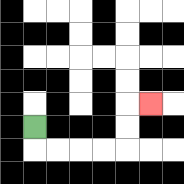{'start': '[1, 5]', 'end': '[6, 4]', 'path_directions': 'D,R,R,R,R,U,U,R', 'path_coordinates': '[[1, 5], [1, 6], [2, 6], [3, 6], [4, 6], [5, 6], [5, 5], [5, 4], [6, 4]]'}